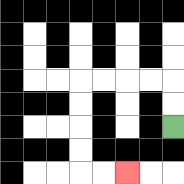{'start': '[7, 5]', 'end': '[5, 7]', 'path_directions': 'U,U,L,L,L,L,D,D,D,D,R,R', 'path_coordinates': '[[7, 5], [7, 4], [7, 3], [6, 3], [5, 3], [4, 3], [3, 3], [3, 4], [3, 5], [3, 6], [3, 7], [4, 7], [5, 7]]'}